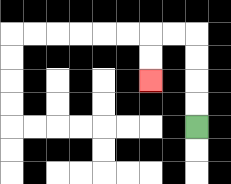{'start': '[8, 5]', 'end': '[6, 3]', 'path_directions': 'U,U,U,U,L,L,D,D', 'path_coordinates': '[[8, 5], [8, 4], [8, 3], [8, 2], [8, 1], [7, 1], [6, 1], [6, 2], [6, 3]]'}